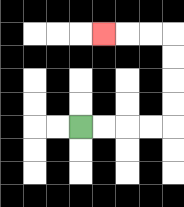{'start': '[3, 5]', 'end': '[4, 1]', 'path_directions': 'R,R,R,R,U,U,U,U,L,L,L', 'path_coordinates': '[[3, 5], [4, 5], [5, 5], [6, 5], [7, 5], [7, 4], [7, 3], [7, 2], [7, 1], [6, 1], [5, 1], [4, 1]]'}